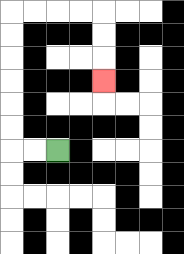{'start': '[2, 6]', 'end': '[4, 3]', 'path_directions': 'L,L,U,U,U,U,U,U,R,R,R,R,D,D,D', 'path_coordinates': '[[2, 6], [1, 6], [0, 6], [0, 5], [0, 4], [0, 3], [0, 2], [0, 1], [0, 0], [1, 0], [2, 0], [3, 0], [4, 0], [4, 1], [4, 2], [4, 3]]'}